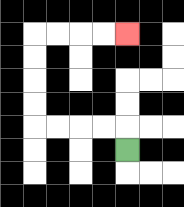{'start': '[5, 6]', 'end': '[5, 1]', 'path_directions': 'U,L,L,L,L,U,U,U,U,R,R,R,R', 'path_coordinates': '[[5, 6], [5, 5], [4, 5], [3, 5], [2, 5], [1, 5], [1, 4], [1, 3], [1, 2], [1, 1], [2, 1], [3, 1], [4, 1], [5, 1]]'}